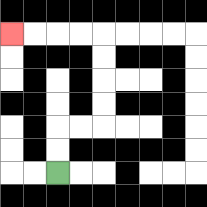{'start': '[2, 7]', 'end': '[0, 1]', 'path_directions': 'U,U,R,R,U,U,U,U,L,L,L,L', 'path_coordinates': '[[2, 7], [2, 6], [2, 5], [3, 5], [4, 5], [4, 4], [4, 3], [4, 2], [4, 1], [3, 1], [2, 1], [1, 1], [0, 1]]'}